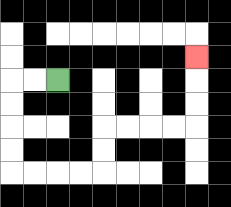{'start': '[2, 3]', 'end': '[8, 2]', 'path_directions': 'L,L,D,D,D,D,R,R,R,R,U,U,R,R,R,R,U,U,U', 'path_coordinates': '[[2, 3], [1, 3], [0, 3], [0, 4], [0, 5], [0, 6], [0, 7], [1, 7], [2, 7], [3, 7], [4, 7], [4, 6], [4, 5], [5, 5], [6, 5], [7, 5], [8, 5], [8, 4], [8, 3], [8, 2]]'}